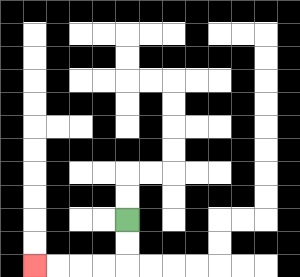{'start': '[5, 9]', 'end': '[1, 11]', 'path_directions': 'D,D,L,L,L,L', 'path_coordinates': '[[5, 9], [5, 10], [5, 11], [4, 11], [3, 11], [2, 11], [1, 11]]'}